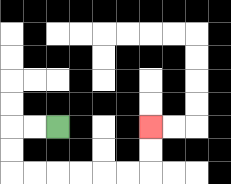{'start': '[2, 5]', 'end': '[6, 5]', 'path_directions': 'L,L,D,D,R,R,R,R,R,R,U,U', 'path_coordinates': '[[2, 5], [1, 5], [0, 5], [0, 6], [0, 7], [1, 7], [2, 7], [3, 7], [4, 7], [5, 7], [6, 7], [6, 6], [6, 5]]'}